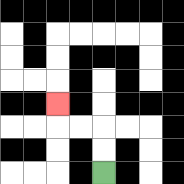{'start': '[4, 7]', 'end': '[2, 4]', 'path_directions': 'U,U,L,L,U', 'path_coordinates': '[[4, 7], [4, 6], [4, 5], [3, 5], [2, 5], [2, 4]]'}